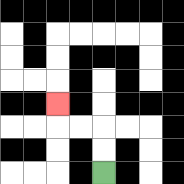{'start': '[4, 7]', 'end': '[2, 4]', 'path_directions': 'U,U,L,L,U', 'path_coordinates': '[[4, 7], [4, 6], [4, 5], [3, 5], [2, 5], [2, 4]]'}